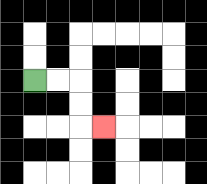{'start': '[1, 3]', 'end': '[4, 5]', 'path_directions': 'R,R,D,D,R', 'path_coordinates': '[[1, 3], [2, 3], [3, 3], [3, 4], [3, 5], [4, 5]]'}